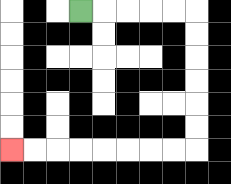{'start': '[3, 0]', 'end': '[0, 6]', 'path_directions': 'R,R,R,R,R,D,D,D,D,D,D,L,L,L,L,L,L,L,L', 'path_coordinates': '[[3, 0], [4, 0], [5, 0], [6, 0], [7, 0], [8, 0], [8, 1], [8, 2], [8, 3], [8, 4], [8, 5], [8, 6], [7, 6], [6, 6], [5, 6], [4, 6], [3, 6], [2, 6], [1, 6], [0, 6]]'}